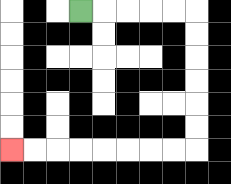{'start': '[3, 0]', 'end': '[0, 6]', 'path_directions': 'R,R,R,R,R,D,D,D,D,D,D,L,L,L,L,L,L,L,L', 'path_coordinates': '[[3, 0], [4, 0], [5, 0], [6, 0], [7, 0], [8, 0], [8, 1], [8, 2], [8, 3], [8, 4], [8, 5], [8, 6], [7, 6], [6, 6], [5, 6], [4, 6], [3, 6], [2, 6], [1, 6], [0, 6]]'}